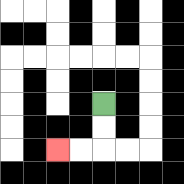{'start': '[4, 4]', 'end': '[2, 6]', 'path_directions': 'D,D,L,L', 'path_coordinates': '[[4, 4], [4, 5], [4, 6], [3, 6], [2, 6]]'}